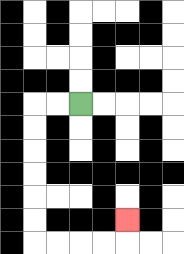{'start': '[3, 4]', 'end': '[5, 9]', 'path_directions': 'L,L,D,D,D,D,D,D,R,R,R,R,U', 'path_coordinates': '[[3, 4], [2, 4], [1, 4], [1, 5], [1, 6], [1, 7], [1, 8], [1, 9], [1, 10], [2, 10], [3, 10], [4, 10], [5, 10], [5, 9]]'}